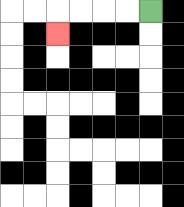{'start': '[6, 0]', 'end': '[2, 1]', 'path_directions': 'L,L,L,L,D', 'path_coordinates': '[[6, 0], [5, 0], [4, 0], [3, 0], [2, 0], [2, 1]]'}